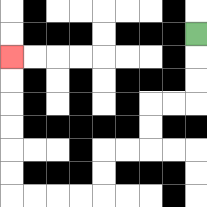{'start': '[8, 1]', 'end': '[0, 2]', 'path_directions': 'D,D,D,L,L,D,D,L,L,D,D,L,L,L,L,U,U,U,U,U,U', 'path_coordinates': '[[8, 1], [8, 2], [8, 3], [8, 4], [7, 4], [6, 4], [6, 5], [6, 6], [5, 6], [4, 6], [4, 7], [4, 8], [3, 8], [2, 8], [1, 8], [0, 8], [0, 7], [0, 6], [0, 5], [0, 4], [0, 3], [0, 2]]'}